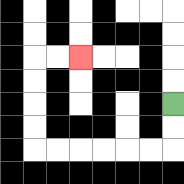{'start': '[7, 4]', 'end': '[3, 2]', 'path_directions': 'D,D,L,L,L,L,L,L,U,U,U,U,R,R', 'path_coordinates': '[[7, 4], [7, 5], [7, 6], [6, 6], [5, 6], [4, 6], [3, 6], [2, 6], [1, 6], [1, 5], [1, 4], [1, 3], [1, 2], [2, 2], [3, 2]]'}